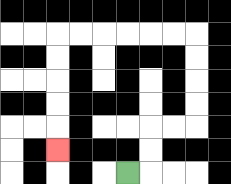{'start': '[5, 7]', 'end': '[2, 6]', 'path_directions': 'R,U,U,R,R,U,U,U,U,L,L,L,L,L,L,D,D,D,D,D', 'path_coordinates': '[[5, 7], [6, 7], [6, 6], [6, 5], [7, 5], [8, 5], [8, 4], [8, 3], [8, 2], [8, 1], [7, 1], [6, 1], [5, 1], [4, 1], [3, 1], [2, 1], [2, 2], [2, 3], [2, 4], [2, 5], [2, 6]]'}